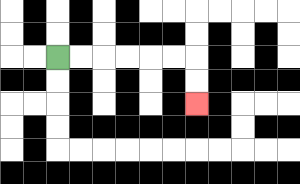{'start': '[2, 2]', 'end': '[8, 4]', 'path_directions': 'R,R,R,R,R,R,D,D', 'path_coordinates': '[[2, 2], [3, 2], [4, 2], [5, 2], [6, 2], [7, 2], [8, 2], [8, 3], [8, 4]]'}